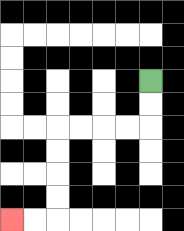{'start': '[6, 3]', 'end': '[0, 9]', 'path_directions': 'D,D,L,L,L,L,D,D,D,D,L,L', 'path_coordinates': '[[6, 3], [6, 4], [6, 5], [5, 5], [4, 5], [3, 5], [2, 5], [2, 6], [2, 7], [2, 8], [2, 9], [1, 9], [0, 9]]'}